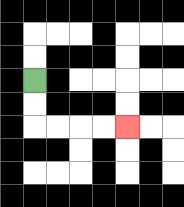{'start': '[1, 3]', 'end': '[5, 5]', 'path_directions': 'D,D,R,R,R,R', 'path_coordinates': '[[1, 3], [1, 4], [1, 5], [2, 5], [3, 5], [4, 5], [5, 5]]'}